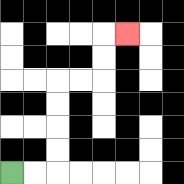{'start': '[0, 7]', 'end': '[5, 1]', 'path_directions': 'R,R,U,U,U,U,R,R,U,U,R', 'path_coordinates': '[[0, 7], [1, 7], [2, 7], [2, 6], [2, 5], [2, 4], [2, 3], [3, 3], [4, 3], [4, 2], [4, 1], [5, 1]]'}